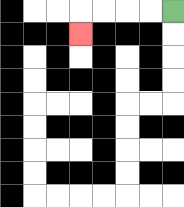{'start': '[7, 0]', 'end': '[3, 1]', 'path_directions': 'L,L,L,L,D', 'path_coordinates': '[[7, 0], [6, 0], [5, 0], [4, 0], [3, 0], [3, 1]]'}